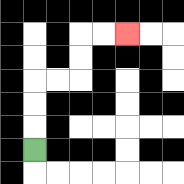{'start': '[1, 6]', 'end': '[5, 1]', 'path_directions': 'U,U,U,R,R,U,U,R,R', 'path_coordinates': '[[1, 6], [1, 5], [1, 4], [1, 3], [2, 3], [3, 3], [3, 2], [3, 1], [4, 1], [5, 1]]'}